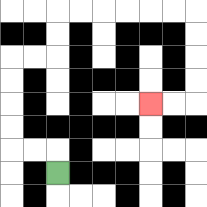{'start': '[2, 7]', 'end': '[6, 4]', 'path_directions': 'U,L,L,U,U,U,U,R,R,U,U,R,R,R,R,R,R,D,D,D,D,L,L', 'path_coordinates': '[[2, 7], [2, 6], [1, 6], [0, 6], [0, 5], [0, 4], [0, 3], [0, 2], [1, 2], [2, 2], [2, 1], [2, 0], [3, 0], [4, 0], [5, 0], [6, 0], [7, 0], [8, 0], [8, 1], [8, 2], [8, 3], [8, 4], [7, 4], [6, 4]]'}